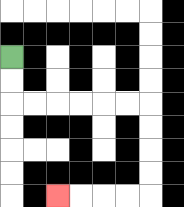{'start': '[0, 2]', 'end': '[2, 8]', 'path_directions': 'D,D,R,R,R,R,R,R,D,D,D,D,L,L,L,L', 'path_coordinates': '[[0, 2], [0, 3], [0, 4], [1, 4], [2, 4], [3, 4], [4, 4], [5, 4], [6, 4], [6, 5], [6, 6], [6, 7], [6, 8], [5, 8], [4, 8], [3, 8], [2, 8]]'}